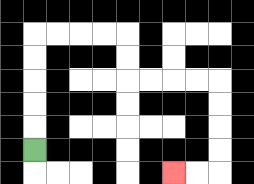{'start': '[1, 6]', 'end': '[7, 7]', 'path_directions': 'U,U,U,U,U,R,R,R,R,D,D,R,R,R,R,D,D,D,D,L,L', 'path_coordinates': '[[1, 6], [1, 5], [1, 4], [1, 3], [1, 2], [1, 1], [2, 1], [3, 1], [4, 1], [5, 1], [5, 2], [5, 3], [6, 3], [7, 3], [8, 3], [9, 3], [9, 4], [9, 5], [9, 6], [9, 7], [8, 7], [7, 7]]'}